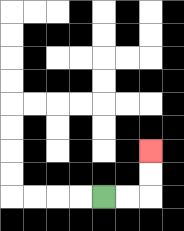{'start': '[4, 8]', 'end': '[6, 6]', 'path_directions': 'R,R,U,U', 'path_coordinates': '[[4, 8], [5, 8], [6, 8], [6, 7], [6, 6]]'}